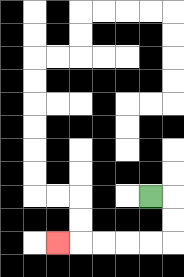{'start': '[6, 8]', 'end': '[2, 10]', 'path_directions': 'R,D,D,L,L,L,L,L', 'path_coordinates': '[[6, 8], [7, 8], [7, 9], [7, 10], [6, 10], [5, 10], [4, 10], [3, 10], [2, 10]]'}